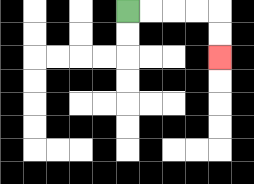{'start': '[5, 0]', 'end': '[9, 2]', 'path_directions': 'R,R,R,R,D,D', 'path_coordinates': '[[5, 0], [6, 0], [7, 0], [8, 0], [9, 0], [9, 1], [9, 2]]'}